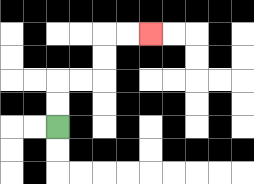{'start': '[2, 5]', 'end': '[6, 1]', 'path_directions': 'U,U,R,R,U,U,R,R', 'path_coordinates': '[[2, 5], [2, 4], [2, 3], [3, 3], [4, 3], [4, 2], [4, 1], [5, 1], [6, 1]]'}